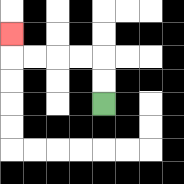{'start': '[4, 4]', 'end': '[0, 1]', 'path_directions': 'U,U,L,L,L,L,U', 'path_coordinates': '[[4, 4], [4, 3], [4, 2], [3, 2], [2, 2], [1, 2], [0, 2], [0, 1]]'}